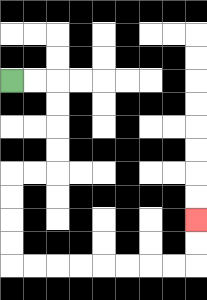{'start': '[0, 3]', 'end': '[8, 9]', 'path_directions': 'R,R,D,D,D,D,L,L,D,D,D,D,R,R,R,R,R,R,R,R,U,U', 'path_coordinates': '[[0, 3], [1, 3], [2, 3], [2, 4], [2, 5], [2, 6], [2, 7], [1, 7], [0, 7], [0, 8], [0, 9], [0, 10], [0, 11], [1, 11], [2, 11], [3, 11], [4, 11], [5, 11], [6, 11], [7, 11], [8, 11], [8, 10], [8, 9]]'}